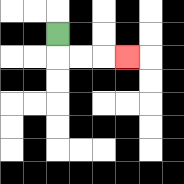{'start': '[2, 1]', 'end': '[5, 2]', 'path_directions': 'D,R,R,R', 'path_coordinates': '[[2, 1], [2, 2], [3, 2], [4, 2], [5, 2]]'}